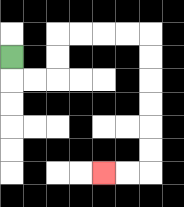{'start': '[0, 2]', 'end': '[4, 7]', 'path_directions': 'D,R,R,U,U,R,R,R,R,D,D,D,D,D,D,L,L', 'path_coordinates': '[[0, 2], [0, 3], [1, 3], [2, 3], [2, 2], [2, 1], [3, 1], [4, 1], [5, 1], [6, 1], [6, 2], [6, 3], [6, 4], [6, 5], [6, 6], [6, 7], [5, 7], [4, 7]]'}